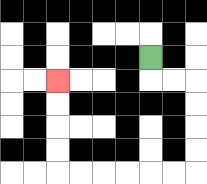{'start': '[6, 2]', 'end': '[2, 3]', 'path_directions': 'D,R,R,D,D,D,D,L,L,L,L,L,L,U,U,U,U', 'path_coordinates': '[[6, 2], [6, 3], [7, 3], [8, 3], [8, 4], [8, 5], [8, 6], [8, 7], [7, 7], [6, 7], [5, 7], [4, 7], [3, 7], [2, 7], [2, 6], [2, 5], [2, 4], [2, 3]]'}